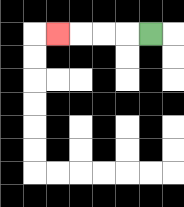{'start': '[6, 1]', 'end': '[2, 1]', 'path_directions': 'L,L,L,L', 'path_coordinates': '[[6, 1], [5, 1], [4, 1], [3, 1], [2, 1]]'}